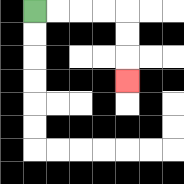{'start': '[1, 0]', 'end': '[5, 3]', 'path_directions': 'R,R,R,R,D,D,D', 'path_coordinates': '[[1, 0], [2, 0], [3, 0], [4, 0], [5, 0], [5, 1], [5, 2], [5, 3]]'}